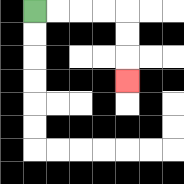{'start': '[1, 0]', 'end': '[5, 3]', 'path_directions': 'R,R,R,R,D,D,D', 'path_coordinates': '[[1, 0], [2, 0], [3, 0], [4, 0], [5, 0], [5, 1], [5, 2], [5, 3]]'}